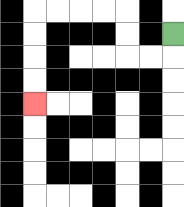{'start': '[7, 1]', 'end': '[1, 4]', 'path_directions': 'D,L,L,U,U,L,L,L,L,D,D,D,D', 'path_coordinates': '[[7, 1], [7, 2], [6, 2], [5, 2], [5, 1], [5, 0], [4, 0], [3, 0], [2, 0], [1, 0], [1, 1], [1, 2], [1, 3], [1, 4]]'}